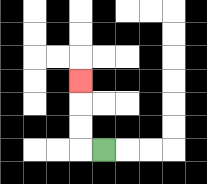{'start': '[4, 6]', 'end': '[3, 3]', 'path_directions': 'L,U,U,U', 'path_coordinates': '[[4, 6], [3, 6], [3, 5], [3, 4], [3, 3]]'}